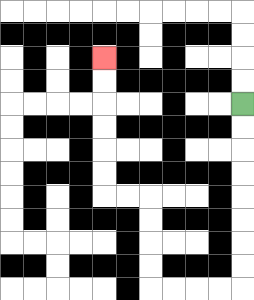{'start': '[10, 4]', 'end': '[4, 2]', 'path_directions': 'D,D,D,D,D,D,D,D,L,L,L,L,U,U,U,U,L,L,U,U,U,U,U,U', 'path_coordinates': '[[10, 4], [10, 5], [10, 6], [10, 7], [10, 8], [10, 9], [10, 10], [10, 11], [10, 12], [9, 12], [8, 12], [7, 12], [6, 12], [6, 11], [6, 10], [6, 9], [6, 8], [5, 8], [4, 8], [4, 7], [4, 6], [4, 5], [4, 4], [4, 3], [4, 2]]'}